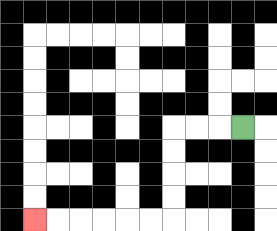{'start': '[10, 5]', 'end': '[1, 9]', 'path_directions': 'L,L,L,D,D,D,D,L,L,L,L,L,L', 'path_coordinates': '[[10, 5], [9, 5], [8, 5], [7, 5], [7, 6], [7, 7], [7, 8], [7, 9], [6, 9], [5, 9], [4, 9], [3, 9], [2, 9], [1, 9]]'}